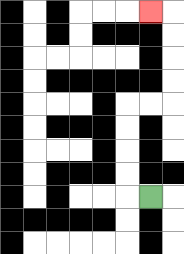{'start': '[6, 8]', 'end': '[6, 0]', 'path_directions': 'L,U,U,U,U,R,R,U,U,U,U,L', 'path_coordinates': '[[6, 8], [5, 8], [5, 7], [5, 6], [5, 5], [5, 4], [6, 4], [7, 4], [7, 3], [7, 2], [7, 1], [7, 0], [6, 0]]'}